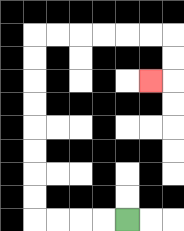{'start': '[5, 9]', 'end': '[6, 3]', 'path_directions': 'L,L,L,L,U,U,U,U,U,U,U,U,R,R,R,R,R,R,D,D,L', 'path_coordinates': '[[5, 9], [4, 9], [3, 9], [2, 9], [1, 9], [1, 8], [1, 7], [1, 6], [1, 5], [1, 4], [1, 3], [1, 2], [1, 1], [2, 1], [3, 1], [4, 1], [5, 1], [6, 1], [7, 1], [7, 2], [7, 3], [6, 3]]'}